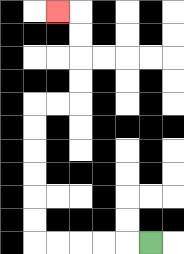{'start': '[6, 10]', 'end': '[2, 0]', 'path_directions': 'L,L,L,L,L,U,U,U,U,U,U,R,R,U,U,U,U,L', 'path_coordinates': '[[6, 10], [5, 10], [4, 10], [3, 10], [2, 10], [1, 10], [1, 9], [1, 8], [1, 7], [1, 6], [1, 5], [1, 4], [2, 4], [3, 4], [3, 3], [3, 2], [3, 1], [3, 0], [2, 0]]'}